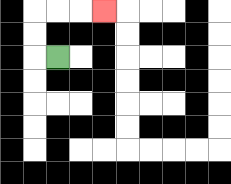{'start': '[2, 2]', 'end': '[4, 0]', 'path_directions': 'L,U,U,R,R,R', 'path_coordinates': '[[2, 2], [1, 2], [1, 1], [1, 0], [2, 0], [3, 0], [4, 0]]'}